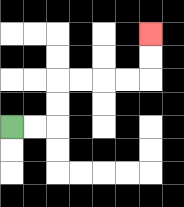{'start': '[0, 5]', 'end': '[6, 1]', 'path_directions': 'R,R,U,U,R,R,R,R,U,U', 'path_coordinates': '[[0, 5], [1, 5], [2, 5], [2, 4], [2, 3], [3, 3], [4, 3], [5, 3], [6, 3], [6, 2], [6, 1]]'}